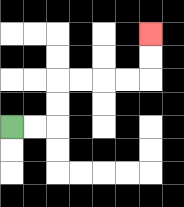{'start': '[0, 5]', 'end': '[6, 1]', 'path_directions': 'R,R,U,U,R,R,R,R,U,U', 'path_coordinates': '[[0, 5], [1, 5], [2, 5], [2, 4], [2, 3], [3, 3], [4, 3], [5, 3], [6, 3], [6, 2], [6, 1]]'}